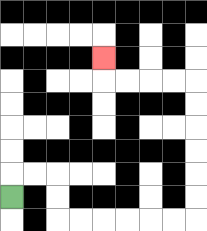{'start': '[0, 8]', 'end': '[4, 2]', 'path_directions': 'U,R,R,D,D,R,R,R,R,R,R,U,U,U,U,U,U,L,L,L,L,U', 'path_coordinates': '[[0, 8], [0, 7], [1, 7], [2, 7], [2, 8], [2, 9], [3, 9], [4, 9], [5, 9], [6, 9], [7, 9], [8, 9], [8, 8], [8, 7], [8, 6], [8, 5], [8, 4], [8, 3], [7, 3], [6, 3], [5, 3], [4, 3], [4, 2]]'}